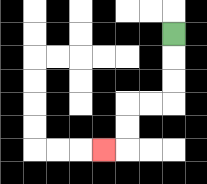{'start': '[7, 1]', 'end': '[4, 6]', 'path_directions': 'D,D,D,L,L,D,D,L', 'path_coordinates': '[[7, 1], [7, 2], [7, 3], [7, 4], [6, 4], [5, 4], [5, 5], [5, 6], [4, 6]]'}